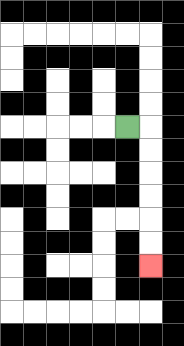{'start': '[5, 5]', 'end': '[6, 11]', 'path_directions': 'R,D,D,D,D,D,D', 'path_coordinates': '[[5, 5], [6, 5], [6, 6], [6, 7], [6, 8], [6, 9], [6, 10], [6, 11]]'}